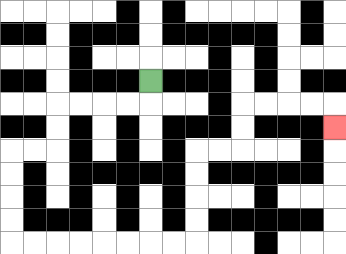{'start': '[6, 3]', 'end': '[14, 5]', 'path_directions': 'D,L,L,L,L,D,D,L,L,D,D,D,D,R,R,R,R,R,R,R,R,U,U,U,U,R,R,U,U,R,R,R,R,D', 'path_coordinates': '[[6, 3], [6, 4], [5, 4], [4, 4], [3, 4], [2, 4], [2, 5], [2, 6], [1, 6], [0, 6], [0, 7], [0, 8], [0, 9], [0, 10], [1, 10], [2, 10], [3, 10], [4, 10], [5, 10], [6, 10], [7, 10], [8, 10], [8, 9], [8, 8], [8, 7], [8, 6], [9, 6], [10, 6], [10, 5], [10, 4], [11, 4], [12, 4], [13, 4], [14, 4], [14, 5]]'}